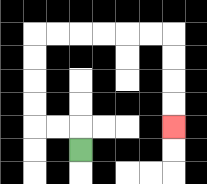{'start': '[3, 6]', 'end': '[7, 5]', 'path_directions': 'U,L,L,U,U,U,U,R,R,R,R,R,R,D,D,D,D', 'path_coordinates': '[[3, 6], [3, 5], [2, 5], [1, 5], [1, 4], [1, 3], [1, 2], [1, 1], [2, 1], [3, 1], [4, 1], [5, 1], [6, 1], [7, 1], [7, 2], [7, 3], [7, 4], [7, 5]]'}